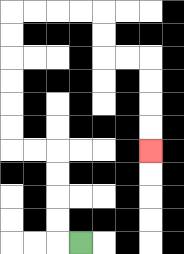{'start': '[3, 10]', 'end': '[6, 6]', 'path_directions': 'L,U,U,U,U,L,L,U,U,U,U,U,U,R,R,R,R,D,D,R,R,D,D,D,D', 'path_coordinates': '[[3, 10], [2, 10], [2, 9], [2, 8], [2, 7], [2, 6], [1, 6], [0, 6], [0, 5], [0, 4], [0, 3], [0, 2], [0, 1], [0, 0], [1, 0], [2, 0], [3, 0], [4, 0], [4, 1], [4, 2], [5, 2], [6, 2], [6, 3], [6, 4], [6, 5], [6, 6]]'}